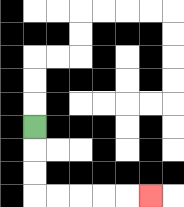{'start': '[1, 5]', 'end': '[6, 8]', 'path_directions': 'D,D,D,R,R,R,R,R', 'path_coordinates': '[[1, 5], [1, 6], [1, 7], [1, 8], [2, 8], [3, 8], [4, 8], [5, 8], [6, 8]]'}